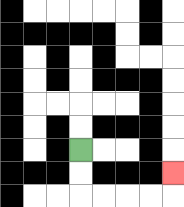{'start': '[3, 6]', 'end': '[7, 7]', 'path_directions': 'D,D,R,R,R,R,U', 'path_coordinates': '[[3, 6], [3, 7], [3, 8], [4, 8], [5, 8], [6, 8], [7, 8], [7, 7]]'}